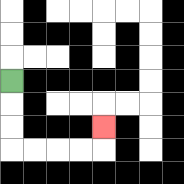{'start': '[0, 3]', 'end': '[4, 5]', 'path_directions': 'D,D,D,R,R,R,R,U', 'path_coordinates': '[[0, 3], [0, 4], [0, 5], [0, 6], [1, 6], [2, 6], [3, 6], [4, 6], [4, 5]]'}